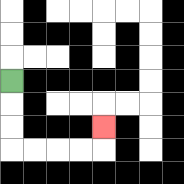{'start': '[0, 3]', 'end': '[4, 5]', 'path_directions': 'D,D,D,R,R,R,R,U', 'path_coordinates': '[[0, 3], [0, 4], [0, 5], [0, 6], [1, 6], [2, 6], [3, 6], [4, 6], [4, 5]]'}